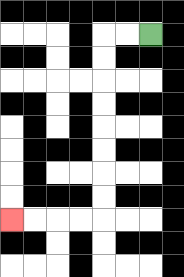{'start': '[6, 1]', 'end': '[0, 9]', 'path_directions': 'L,L,D,D,D,D,D,D,D,D,L,L,L,L', 'path_coordinates': '[[6, 1], [5, 1], [4, 1], [4, 2], [4, 3], [4, 4], [4, 5], [4, 6], [4, 7], [4, 8], [4, 9], [3, 9], [2, 9], [1, 9], [0, 9]]'}